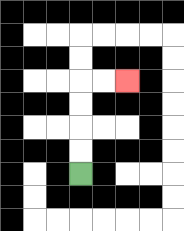{'start': '[3, 7]', 'end': '[5, 3]', 'path_directions': 'U,U,U,U,R,R', 'path_coordinates': '[[3, 7], [3, 6], [3, 5], [3, 4], [3, 3], [4, 3], [5, 3]]'}